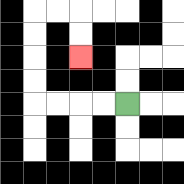{'start': '[5, 4]', 'end': '[3, 2]', 'path_directions': 'L,L,L,L,U,U,U,U,R,R,D,D', 'path_coordinates': '[[5, 4], [4, 4], [3, 4], [2, 4], [1, 4], [1, 3], [1, 2], [1, 1], [1, 0], [2, 0], [3, 0], [3, 1], [3, 2]]'}